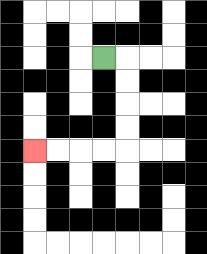{'start': '[4, 2]', 'end': '[1, 6]', 'path_directions': 'R,D,D,D,D,L,L,L,L', 'path_coordinates': '[[4, 2], [5, 2], [5, 3], [5, 4], [5, 5], [5, 6], [4, 6], [3, 6], [2, 6], [1, 6]]'}